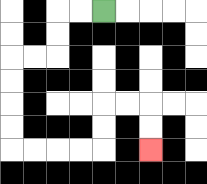{'start': '[4, 0]', 'end': '[6, 6]', 'path_directions': 'L,L,D,D,L,L,D,D,D,D,R,R,R,R,U,U,R,R,D,D', 'path_coordinates': '[[4, 0], [3, 0], [2, 0], [2, 1], [2, 2], [1, 2], [0, 2], [0, 3], [0, 4], [0, 5], [0, 6], [1, 6], [2, 6], [3, 6], [4, 6], [4, 5], [4, 4], [5, 4], [6, 4], [6, 5], [6, 6]]'}